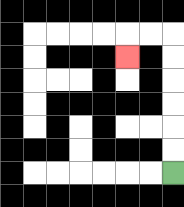{'start': '[7, 7]', 'end': '[5, 2]', 'path_directions': 'U,U,U,U,U,U,L,L,D', 'path_coordinates': '[[7, 7], [7, 6], [7, 5], [7, 4], [7, 3], [7, 2], [7, 1], [6, 1], [5, 1], [5, 2]]'}